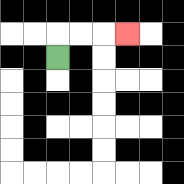{'start': '[2, 2]', 'end': '[5, 1]', 'path_directions': 'U,R,R,R', 'path_coordinates': '[[2, 2], [2, 1], [3, 1], [4, 1], [5, 1]]'}